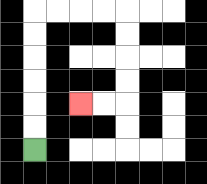{'start': '[1, 6]', 'end': '[3, 4]', 'path_directions': 'U,U,U,U,U,U,R,R,R,R,D,D,D,D,L,L', 'path_coordinates': '[[1, 6], [1, 5], [1, 4], [1, 3], [1, 2], [1, 1], [1, 0], [2, 0], [3, 0], [4, 0], [5, 0], [5, 1], [5, 2], [5, 3], [5, 4], [4, 4], [3, 4]]'}